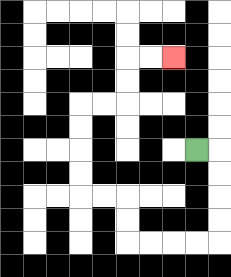{'start': '[8, 6]', 'end': '[7, 2]', 'path_directions': 'R,D,D,D,D,L,L,L,L,U,U,L,L,U,U,U,U,R,R,U,U,R,R', 'path_coordinates': '[[8, 6], [9, 6], [9, 7], [9, 8], [9, 9], [9, 10], [8, 10], [7, 10], [6, 10], [5, 10], [5, 9], [5, 8], [4, 8], [3, 8], [3, 7], [3, 6], [3, 5], [3, 4], [4, 4], [5, 4], [5, 3], [5, 2], [6, 2], [7, 2]]'}